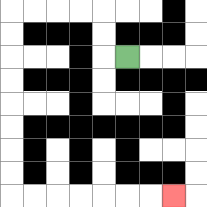{'start': '[5, 2]', 'end': '[7, 8]', 'path_directions': 'L,U,U,L,L,L,L,D,D,D,D,D,D,D,D,R,R,R,R,R,R,R', 'path_coordinates': '[[5, 2], [4, 2], [4, 1], [4, 0], [3, 0], [2, 0], [1, 0], [0, 0], [0, 1], [0, 2], [0, 3], [0, 4], [0, 5], [0, 6], [0, 7], [0, 8], [1, 8], [2, 8], [3, 8], [4, 8], [5, 8], [6, 8], [7, 8]]'}